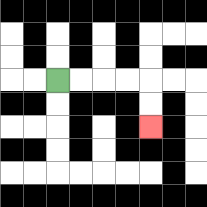{'start': '[2, 3]', 'end': '[6, 5]', 'path_directions': 'R,R,R,R,D,D', 'path_coordinates': '[[2, 3], [3, 3], [4, 3], [5, 3], [6, 3], [6, 4], [6, 5]]'}